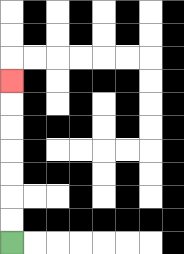{'start': '[0, 10]', 'end': '[0, 3]', 'path_directions': 'U,U,U,U,U,U,U', 'path_coordinates': '[[0, 10], [0, 9], [0, 8], [0, 7], [0, 6], [0, 5], [0, 4], [0, 3]]'}